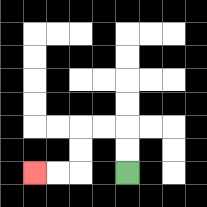{'start': '[5, 7]', 'end': '[1, 7]', 'path_directions': 'U,U,L,L,D,D,L,L', 'path_coordinates': '[[5, 7], [5, 6], [5, 5], [4, 5], [3, 5], [3, 6], [3, 7], [2, 7], [1, 7]]'}